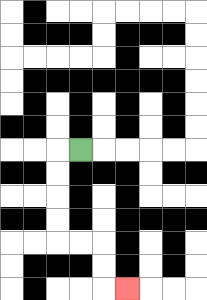{'start': '[3, 6]', 'end': '[5, 12]', 'path_directions': 'L,D,D,D,D,R,R,D,D,R', 'path_coordinates': '[[3, 6], [2, 6], [2, 7], [2, 8], [2, 9], [2, 10], [3, 10], [4, 10], [4, 11], [4, 12], [5, 12]]'}